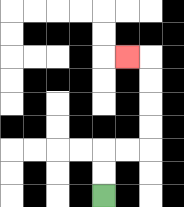{'start': '[4, 8]', 'end': '[5, 2]', 'path_directions': 'U,U,R,R,U,U,U,U,L', 'path_coordinates': '[[4, 8], [4, 7], [4, 6], [5, 6], [6, 6], [6, 5], [6, 4], [6, 3], [6, 2], [5, 2]]'}